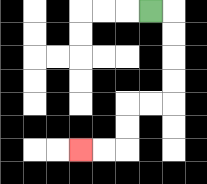{'start': '[6, 0]', 'end': '[3, 6]', 'path_directions': 'R,D,D,D,D,L,L,D,D,L,L', 'path_coordinates': '[[6, 0], [7, 0], [7, 1], [7, 2], [7, 3], [7, 4], [6, 4], [5, 4], [5, 5], [5, 6], [4, 6], [3, 6]]'}